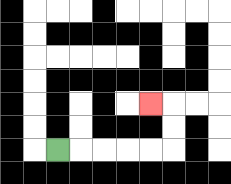{'start': '[2, 6]', 'end': '[6, 4]', 'path_directions': 'R,R,R,R,R,U,U,L', 'path_coordinates': '[[2, 6], [3, 6], [4, 6], [5, 6], [6, 6], [7, 6], [7, 5], [7, 4], [6, 4]]'}